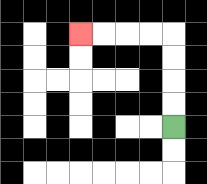{'start': '[7, 5]', 'end': '[3, 1]', 'path_directions': 'U,U,U,U,L,L,L,L', 'path_coordinates': '[[7, 5], [7, 4], [7, 3], [7, 2], [7, 1], [6, 1], [5, 1], [4, 1], [3, 1]]'}